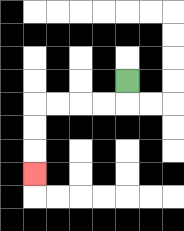{'start': '[5, 3]', 'end': '[1, 7]', 'path_directions': 'D,L,L,L,L,D,D,D', 'path_coordinates': '[[5, 3], [5, 4], [4, 4], [3, 4], [2, 4], [1, 4], [1, 5], [1, 6], [1, 7]]'}